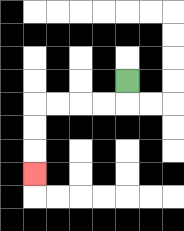{'start': '[5, 3]', 'end': '[1, 7]', 'path_directions': 'D,L,L,L,L,D,D,D', 'path_coordinates': '[[5, 3], [5, 4], [4, 4], [3, 4], [2, 4], [1, 4], [1, 5], [1, 6], [1, 7]]'}